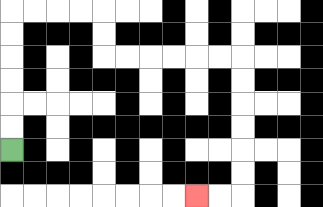{'start': '[0, 6]', 'end': '[8, 8]', 'path_directions': 'U,U,U,U,U,U,R,R,R,R,D,D,R,R,R,R,R,R,D,D,D,D,D,D,L,L', 'path_coordinates': '[[0, 6], [0, 5], [0, 4], [0, 3], [0, 2], [0, 1], [0, 0], [1, 0], [2, 0], [3, 0], [4, 0], [4, 1], [4, 2], [5, 2], [6, 2], [7, 2], [8, 2], [9, 2], [10, 2], [10, 3], [10, 4], [10, 5], [10, 6], [10, 7], [10, 8], [9, 8], [8, 8]]'}